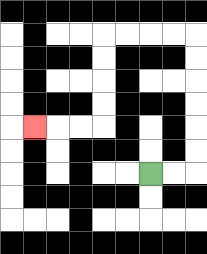{'start': '[6, 7]', 'end': '[1, 5]', 'path_directions': 'R,R,U,U,U,U,U,U,L,L,L,L,D,D,D,D,L,L,L', 'path_coordinates': '[[6, 7], [7, 7], [8, 7], [8, 6], [8, 5], [8, 4], [8, 3], [8, 2], [8, 1], [7, 1], [6, 1], [5, 1], [4, 1], [4, 2], [4, 3], [4, 4], [4, 5], [3, 5], [2, 5], [1, 5]]'}